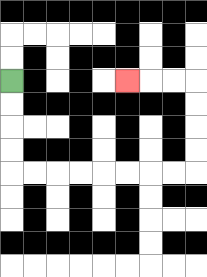{'start': '[0, 3]', 'end': '[5, 3]', 'path_directions': 'D,D,D,D,R,R,R,R,R,R,R,R,U,U,U,U,L,L,L', 'path_coordinates': '[[0, 3], [0, 4], [0, 5], [0, 6], [0, 7], [1, 7], [2, 7], [3, 7], [4, 7], [5, 7], [6, 7], [7, 7], [8, 7], [8, 6], [8, 5], [8, 4], [8, 3], [7, 3], [6, 3], [5, 3]]'}